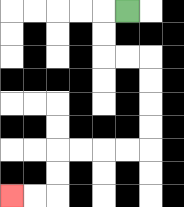{'start': '[5, 0]', 'end': '[0, 8]', 'path_directions': 'L,D,D,R,R,D,D,D,D,L,L,L,L,D,D,L,L', 'path_coordinates': '[[5, 0], [4, 0], [4, 1], [4, 2], [5, 2], [6, 2], [6, 3], [6, 4], [6, 5], [6, 6], [5, 6], [4, 6], [3, 6], [2, 6], [2, 7], [2, 8], [1, 8], [0, 8]]'}